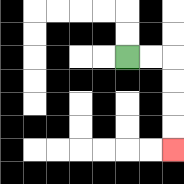{'start': '[5, 2]', 'end': '[7, 6]', 'path_directions': 'R,R,D,D,D,D', 'path_coordinates': '[[5, 2], [6, 2], [7, 2], [7, 3], [7, 4], [7, 5], [7, 6]]'}